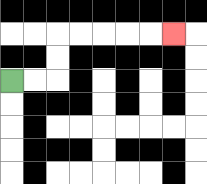{'start': '[0, 3]', 'end': '[7, 1]', 'path_directions': 'R,R,U,U,R,R,R,R,R', 'path_coordinates': '[[0, 3], [1, 3], [2, 3], [2, 2], [2, 1], [3, 1], [4, 1], [5, 1], [6, 1], [7, 1]]'}